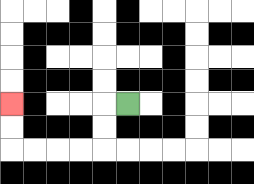{'start': '[5, 4]', 'end': '[0, 4]', 'path_directions': 'L,D,D,L,L,L,L,U,U', 'path_coordinates': '[[5, 4], [4, 4], [4, 5], [4, 6], [3, 6], [2, 6], [1, 6], [0, 6], [0, 5], [0, 4]]'}